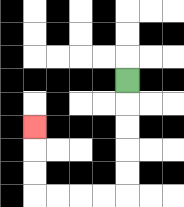{'start': '[5, 3]', 'end': '[1, 5]', 'path_directions': 'D,D,D,D,D,L,L,L,L,U,U,U', 'path_coordinates': '[[5, 3], [5, 4], [5, 5], [5, 6], [5, 7], [5, 8], [4, 8], [3, 8], [2, 8], [1, 8], [1, 7], [1, 6], [1, 5]]'}